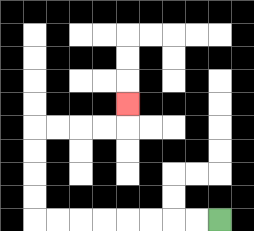{'start': '[9, 9]', 'end': '[5, 4]', 'path_directions': 'L,L,L,L,L,L,L,L,U,U,U,U,R,R,R,R,U', 'path_coordinates': '[[9, 9], [8, 9], [7, 9], [6, 9], [5, 9], [4, 9], [3, 9], [2, 9], [1, 9], [1, 8], [1, 7], [1, 6], [1, 5], [2, 5], [3, 5], [4, 5], [5, 5], [5, 4]]'}